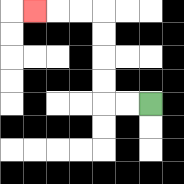{'start': '[6, 4]', 'end': '[1, 0]', 'path_directions': 'L,L,U,U,U,U,L,L,L', 'path_coordinates': '[[6, 4], [5, 4], [4, 4], [4, 3], [4, 2], [4, 1], [4, 0], [3, 0], [2, 0], [1, 0]]'}